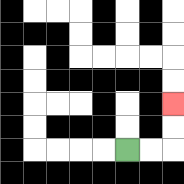{'start': '[5, 6]', 'end': '[7, 4]', 'path_directions': 'R,R,U,U', 'path_coordinates': '[[5, 6], [6, 6], [7, 6], [7, 5], [7, 4]]'}